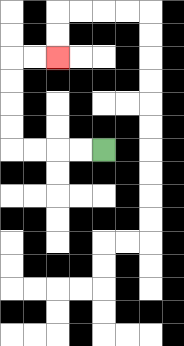{'start': '[4, 6]', 'end': '[2, 2]', 'path_directions': 'L,L,L,L,U,U,U,U,R,R', 'path_coordinates': '[[4, 6], [3, 6], [2, 6], [1, 6], [0, 6], [0, 5], [0, 4], [0, 3], [0, 2], [1, 2], [2, 2]]'}